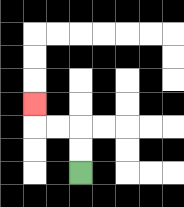{'start': '[3, 7]', 'end': '[1, 4]', 'path_directions': 'U,U,L,L,U', 'path_coordinates': '[[3, 7], [3, 6], [3, 5], [2, 5], [1, 5], [1, 4]]'}